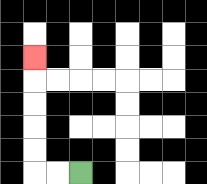{'start': '[3, 7]', 'end': '[1, 2]', 'path_directions': 'L,L,U,U,U,U,U', 'path_coordinates': '[[3, 7], [2, 7], [1, 7], [1, 6], [1, 5], [1, 4], [1, 3], [1, 2]]'}